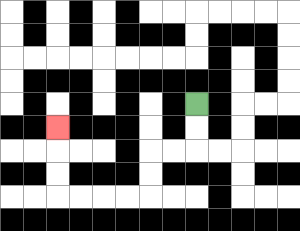{'start': '[8, 4]', 'end': '[2, 5]', 'path_directions': 'D,D,L,L,D,D,L,L,L,L,U,U,U', 'path_coordinates': '[[8, 4], [8, 5], [8, 6], [7, 6], [6, 6], [6, 7], [6, 8], [5, 8], [4, 8], [3, 8], [2, 8], [2, 7], [2, 6], [2, 5]]'}